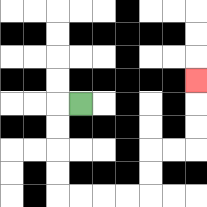{'start': '[3, 4]', 'end': '[8, 3]', 'path_directions': 'L,D,D,D,D,R,R,R,R,U,U,R,R,U,U,U', 'path_coordinates': '[[3, 4], [2, 4], [2, 5], [2, 6], [2, 7], [2, 8], [3, 8], [4, 8], [5, 8], [6, 8], [6, 7], [6, 6], [7, 6], [8, 6], [8, 5], [8, 4], [8, 3]]'}